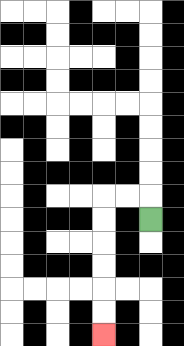{'start': '[6, 9]', 'end': '[4, 14]', 'path_directions': 'U,L,L,D,D,D,D,D,D', 'path_coordinates': '[[6, 9], [6, 8], [5, 8], [4, 8], [4, 9], [4, 10], [4, 11], [4, 12], [4, 13], [4, 14]]'}